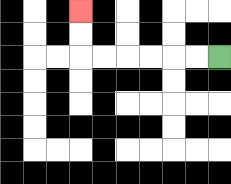{'start': '[9, 2]', 'end': '[3, 0]', 'path_directions': 'L,L,L,L,L,L,U,U', 'path_coordinates': '[[9, 2], [8, 2], [7, 2], [6, 2], [5, 2], [4, 2], [3, 2], [3, 1], [3, 0]]'}